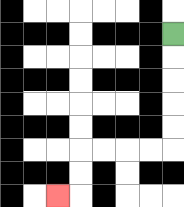{'start': '[7, 1]', 'end': '[2, 8]', 'path_directions': 'D,D,D,D,D,L,L,L,L,D,D,L', 'path_coordinates': '[[7, 1], [7, 2], [7, 3], [7, 4], [7, 5], [7, 6], [6, 6], [5, 6], [4, 6], [3, 6], [3, 7], [3, 8], [2, 8]]'}